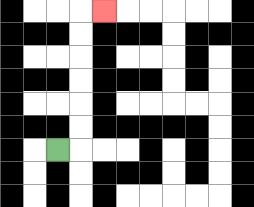{'start': '[2, 6]', 'end': '[4, 0]', 'path_directions': 'R,U,U,U,U,U,U,R', 'path_coordinates': '[[2, 6], [3, 6], [3, 5], [3, 4], [3, 3], [3, 2], [3, 1], [3, 0], [4, 0]]'}